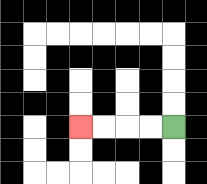{'start': '[7, 5]', 'end': '[3, 5]', 'path_directions': 'L,L,L,L', 'path_coordinates': '[[7, 5], [6, 5], [5, 5], [4, 5], [3, 5]]'}